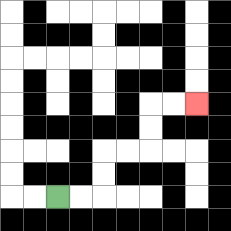{'start': '[2, 8]', 'end': '[8, 4]', 'path_directions': 'R,R,U,U,R,R,U,U,R,R', 'path_coordinates': '[[2, 8], [3, 8], [4, 8], [4, 7], [4, 6], [5, 6], [6, 6], [6, 5], [6, 4], [7, 4], [8, 4]]'}